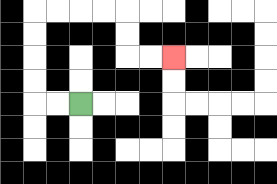{'start': '[3, 4]', 'end': '[7, 2]', 'path_directions': 'L,L,U,U,U,U,R,R,R,R,D,D,R,R', 'path_coordinates': '[[3, 4], [2, 4], [1, 4], [1, 3], [1, 2], [1, 1], [1, 0], [2, 0], [3, 0], [4, 0], [5, 0], [5, 1], [5, 2], [6, 2], [7, 2]]'}